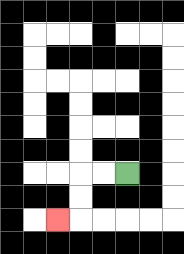{'start': '[5, 7]', 'end': '[2, 9]', 'path_directions': 'L,L,D,D,L', 'path_coordinates': '[[5, 7], [4, 7], [3, 7], [3, 8], [3, 9], [2, 9]]'}